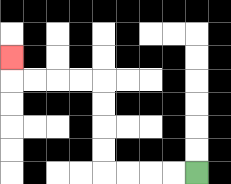{'start': '[8, 7]', 'end': '[0, 2]', 'path_directions': 'L,L,L,L,U,U,U,U,L,L,L,L,U', 'path_coordinates': '[[8, 7], [7, 7], [6, 7], [5, 7], [4, 7], [4, 6], [4, 5], [4, 4], [4, 3], [3, 3], [2, 3], [1, 3], [0, 3], [0, 2]]'}